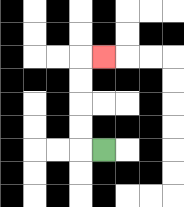{'start': '[4, 6]', 'end': '[4, 2]', 'path_directions': 'L,U,U,U,U,R', 'path_coordinates': '[[4, 6], [3, 6], [3, 5], [3, 4], [3, 3], [3, 2], [4, 2]]'}